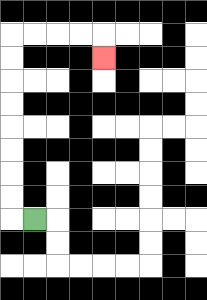{'start': '[1, 9]', 'end': '[4, 2]', 'path_directions': 'L,U,U,U,U,U,U,U,U,R,R,R,R,D', 'path_coordinates': '[[1, 9], [0, 9], [0, 8], [0, 7], [0, 6], [0, 5], [0, 4], [0, 3], [0, 2], [0, 1], [1, 1], [2, 1], [3, 1], [4, 1], [4, 2]]'}